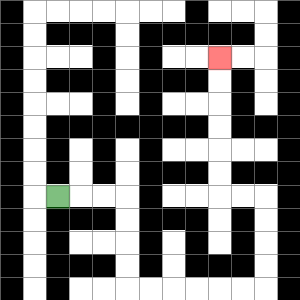{'start': '[2, 8]', 'end': '[9, 2]', 'path_directions': 'R,R,R,D,D,D,D,R,R,R,R,R,R,U,U,U,U,L,L,U,U,U,U,U,U', 'path_coordinates': '[[2, 8], [3, 8], [4, 8], [5, 8], [5, 9], [5, 10], [5, 11], [5, 12], [6, 12], [7, 12], [8, 12], [9, 12], [10, 12], [11, 12], [11, 11], [11, 10], [11, 9], [11, 8], [10, 8], [9, 8], [9, 7], [9, 6], [9, 5], [9, 4], [9, 3], [9, 2]]'}